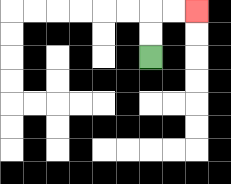{'start': '[6, 2]', 'end': '[8, 0]', 'path_directions': 'U,U,R,R', 'path_coordinates': '[[6, 2], [6, 1], [6, 0], [7, 0], [8, 0]]'}